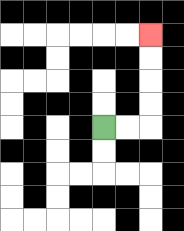{'start': '[4, 5]', 'end': '[6, 1]', 'path_directions': 'R,R,U,U,U,U', 'path_coordinates': '[[4, 5], [5, 5], [6, 5], [6, 4], [6, 3], [6, 2], [6, 1]]'}